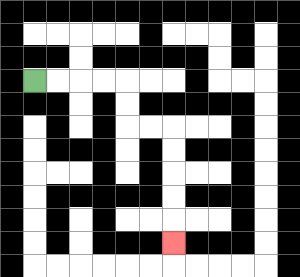{'start': '[1, 3]', 'end': '[7, 10]', 'path_directions': 'R,R,R,R,D,D,R,R,D,D,D,D,D', 'path_coordinates': '[[1, 3], [2, 3], [3, 3], [4, 3], [5, 3], [5, 4], [5, 5], [6, 5], [7, 5], [7, 6], [7, 7], [7, 8], [7, 9], [7, 10]]'}